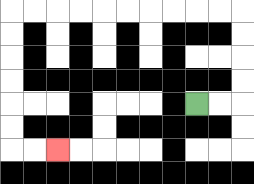{'start': '[8, 4]', 'end': '[2, 6]', 'path_directions': 'R,R,U,U,U,U,L,L,L,L,L,L,L,L,L,L,D,D,D,D,D,D,R,R', 'path_coordinates': '[[8, 4], [9, 4], [10, 4], [10, 3], [10, 2], [10, 1], [10, 0], [9, 0], [8, 0], [7, 0], [6, 0], [5, 0], [4, 0], [3, 0], [2, 0], [1, 0], [0, 0], [0, 1], [0, 2], [0, 3], [0, 4], [0, 5], [0, 6], [1, 6], [2, 6]]'}